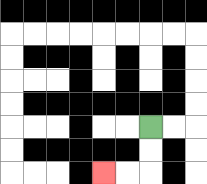{'start': '[6, 5]', 'end': '[4, 7]', 'path_directions': 'D,D,L,L', 'path_coordinates': '[[6, 5], [6, 6], [6, 7], [5, 7], [4, 7]]'}